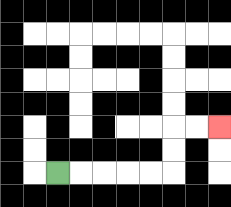{'start': '[2, 7]', 'end': '[9, 5]', 'path_directions': 'R,R,R,R,R,U,U,R,R', 'path_coordinates': '[[2, 7], [3, 7], [4, 7], [5, 7], [6, 7], [7, 7], [7, 6], [7, 5], [8, 5], [9, 5]]'}